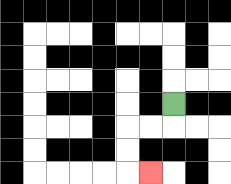{'start': '[7, 4]', 'end': '[6, 7]', 'path_directions': 'D,L,L,D,D,R', 'path_coordinates': '[[7, 4], [7, 5], [6, 5], [5, 5], [5, 6], [5, 7], [6, 7]]'}